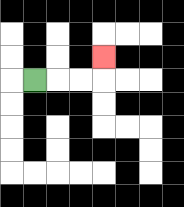{'start': '[1, 3]', 'end': '[4, 2]', 'path_directions': 'R,R,R,U', 'path_coordinates': '[[1, 3], [2, 3], [3, 3], [4, 3], [4, 2]]'}